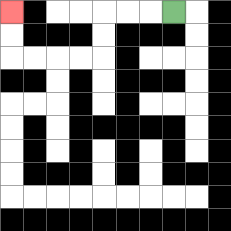{'start': '[7, 0]', 'end': '[0, 0]', 'path_directions': 'L,L,L,D,D,L,L,L,L,U,U', 'path_coordinates': '[[7, 0], [6, 0], [5, 0], [4, 0], [4, 1], [4, 2], [3, 2], [2, 2], [1, 2], [0, 2], [0, 1], [0, 0]]'}